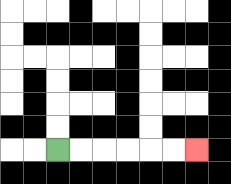{'start': '[2, 6]', 'end': '[8, 6]', 'path_directions': 'R,R,R,R,R,R', 'path_coordinates': '[[2, 6], [3, 6], [4, 6], [5, 6], [6, 6], [7, 6], [8, 6]]'}